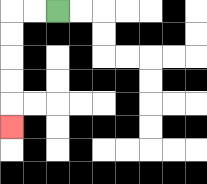{'start': '[2, 0]', 'end': '[0, 5]', 'path_directions': 'L,L,D,D,D,D,D', 'path_coordinates': '[[2, 0], [1, 0], [0, 0], [0, 1], [0, 2], [0, 3], [0, 4], [0, 5]]'}